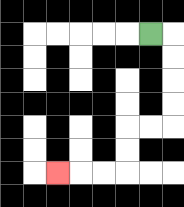{'start': '[6, 1]', 'end': '[2, 7]', 'path_directions': 'R,D,D,D,D,L,L,D,D,L,L,L', 'path_coordinates': '[[6, 1], [7, 1], [7, 2], [7, 3], [7, 4], [7, 5], [6, 5], [5, 5], [5, 6], [5, 7], [4, 7], [3, 7], [2, 7]]'}